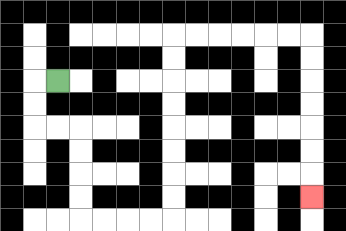{'start': '[2, 3]', 'end': '[13, 8]', 'path_directions': 'L,D,D,R,R,D,D,D,D,R,R,R,R,U,U,U,U,U,U,U,U,R,R,R,R,R,R,D,D,D,D,D,D,D', 'path_coordinates': '[[2, 3], [1, 3], [1, 4], [1, 5], [2, 5], [3, 5], [3, 6], [3, 7], [3, 8], [3, 9], [4, 9], [5, 9], [6, 9], [7, 9], [7, 8], [7, 7], [7, 6], [7, 5], [7, 4], [7, 3], [7, 2], [7, 1], [8, 1], [9, 1], [10, 1], [11, 1], [12, 1], [13, 1], [13, 2], [13, 3], [13, 4], [13, 5], [13, 6], [13, 7], [13, 8]]'}